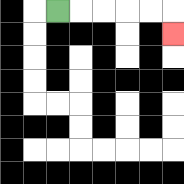{'start': '[2, 0]', 'end': '[7, 1]', 'path_directions': 'R,R,R,R,R,D', 'path_coordinates': '[[2, 0], [3, 0], [4, 0], [5, 0], [6, 0], [7, 0], [7, 1]]'}